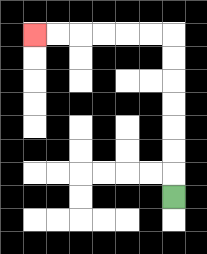{'start': '[7, 8]', 'end': '[1, 1]', 'path_directions': 'U,U,U,U,U,U,U,L,L,L,L,L,L', 'path_coordinates': '[[7, 8], [7, 7], [7, 6], [7, 5], [7, 4], [7, 3], [7, 2], [7, 1], [6, 1], [5, 1], [4, 1], [3, 1], [2, 1], [1, 1]]'}